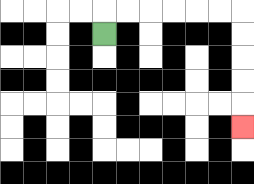{'start': '[4, 1]', 'end': '[10, 5]', 'path_directions': 'U,R,R,R,R,R,R,D,D,D,D,D', 'path_coordinates': '[[4, 1], [4, 0], [5, 0], [6, 0], [7, 0], [8, 0], [9, 0], [10, 0], [10, 1], [10, 2], [10, 3], [10, 4], [10, 5]]'}